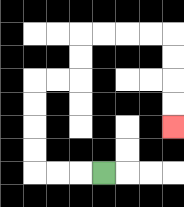{'start': '[4, 7]', 'end': '[7, 5]', 'path_directions': 'L,L,L,U,U,U,U,R,R,U,U,R,R,R,R,D,D,D,D', 'path_coordinates': '[[4, 7], [3, 7], [2, 7], [1, 7], [1, 6], [1, 5], [1, 4], [1, 3], [2, 3], [3, 3], [3, 2], [3, 1], [4, 1], [5, 1], [6, 1], [7, 1], [7, 2], [7, 3], [7, 4], [7, 5]]'}